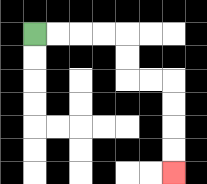{'start': '[1, 1]', 'end': '[7, 7]', 'path_directions': 'R,R,R,R,D,D,R,R,D,D,D,D', 'path_coordinates': '[[1, 1], [2, 1], [3, 1], [4, 1], [5, 1], [5, 2], [5, 3], [6, 3], [7, 3], [7, 4], [7, 5], [7, 6], [7, 7]]'}